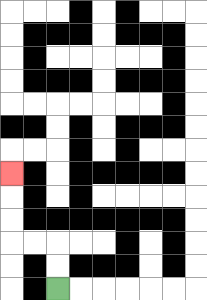{'start': '[2, 12]', 'end': '[0, 7]', 'path_directions': 'U,U,L,L,U,U,U', 'path_coordinates': '[[2, 12], [2, 11], [2, 10], [1, 10], [0, 10], [0, 9], [0, 8], [0, 7]]'}